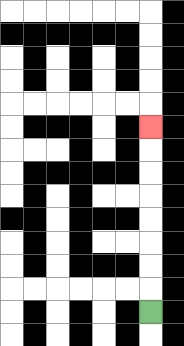{'start': '[6, 13]', 'end': '[6, 5]', 'path_directions': 'U,U,U,U,U,U,U,U', 'path_coordinates': '[[6, 13], [6, 12], [6, 11], [6, 10], [6, 9], [6, 8], [6, 7], [6, 6], [6, 5]]'}